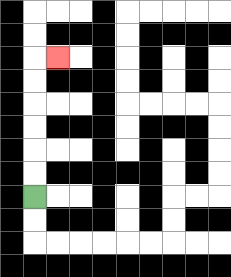{'start': '[1, 8]', 'end': '[2, 2]', 'path_directions': 'U,U,U,U,U,U,R', 'path_coordinates': '[[1, 8], [1, 7], [1, 6], [1, 5], [1, 4], [1, 3], [1, 2], [2, 2]]'}